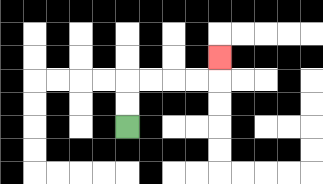{'start': '[5, 5]', 'end': '[9, 2]', 'path_directions': 'U,U,R,R,R,R,U', 'path_coordinates': '[[5, 5], [5, 4], [5, 3], [6, 3], [7, 3], [8, 3], [9, 3], [9, 2]]'}